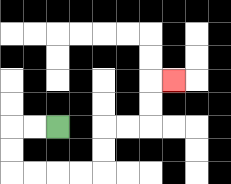{'start': '[2, 5]', 'end': '[7, 3]', 'path_directions': 'L,L,D,D,R,R,R,R,U,U,R,R,U,U,R', 'path_coordinates': '[[2, 5], [1, 5], [0, 5], [0, 6], [0, 7], [1, 7], [2, 7], [3, 7], [4, 7], [4, 6], [4, 5], [5, 5], [6, 5], [6, 4], [6, 3], [7, 3]]'}